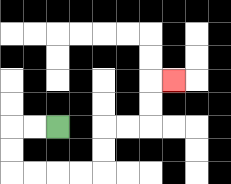{'start': '[2, 5]', 'end': '[7, 3]', 'path_directions': 'L,L,D,D,R,R,R,R,U,U,R,R,U,U,R', 'path_coordinates': '[[2, 5], [1, 5], [0, 5], [0, 6], [0, 7], [1, 7], [2, 7], [3, 7], [4, 7], [4, 6], [4, 5], [5, 5], [6, 5], [6, 4], [6, 3], [7, 3]]'}